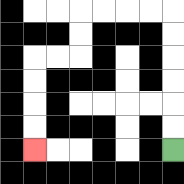{'start': '[7, 6]', 'end': '[1, 6]', 'path_directions': 'U,U,U,U,U,U,L,L,L,L,D,D,L,L,D,D,D,D', 'path_coordinates': '[[7, 6], [7, 5], [7, 4], [7, 3], [7, 2], [7, 1], [7, 0], [6, 0], [5, 0], [4, 0], [3, 0], [3, 1], [3, 2], [2, 2], [1, 2], [1, 3], [1, 4], [1, 5], [1, 6]]'}